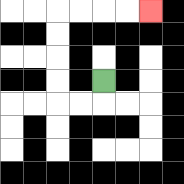{'start': '[4, 3]', 'end': '[6, 0]', 'path_directions': 'D,L,L,U,U,U,U,R,R,R,R', 'path_coordinates': '[[4, 3], [4, 4], [3, 4], [2, 4], [2, 3], [2, 2], [2, 1], [2, 0], [3, 0], [4, 0], [5, 0], [6, 0]]'}